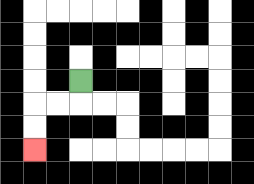{'start': '[3, 3]', 'end': '[1, 6]', 'path_directions': 'D,L,L,D,D', 'path_coordinates': '[[3, 3], [3, 4], [2, 4], [1, 4], [1, 5], [1, 6]]'}